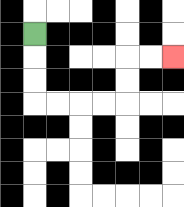{'start': '[1, 1]', 'end': '[7, 2]', 'path_directions': 'D,D,D,R,R,R,R,U,U,R,R', 'path_coordinates': '[[1, 1], [1, 2], [1, 3], [1, 4], [2, 4], [3, 4], [4, 4], [5, 4], [5, 3], [5, 2], [6, 2], [7, 2]]'}